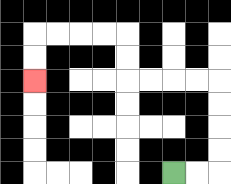{'start': '[7, 7]', 'end': '[1, 3]', 'path_directions': 'R,R,U,U,U,U,L,L,L,L,U,U,L,L,L,L,D,D', 'path_coordinates': '[[7, 7], [8, 7], [9, 7], [9, 6], [9, 5], [9, 4], [9, 3], [8, 3], [7, 3], [6, 3], [5, 3], [5, 2], [5, 1], [4, 1], [3, 1], [2, 1], [1, 1], [1, 2], [1, 3]]'}